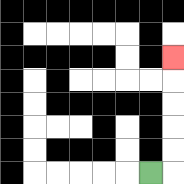{'start': '[6, 7]', 'end': '[7, 2]', 'path_directions': 'R,U,U,U,U,U', 'path_coordinates': '[[6, 7], [7, 7], [7, 6], [7, 5], [7, 4], [7, 3], [7, 2]]'}